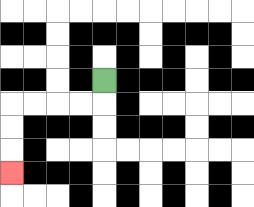{'start': '[4, 3]', 'end': '[0, 7]', 'path_directions': 'D,L,L,L,L,D,D,D', 'path_coordinates': '[[4, 3], [4, 4], [3, 4], [2, 4], [1, 4], [0, 4], [0, 5], [0, 6], [0, 7]]'}